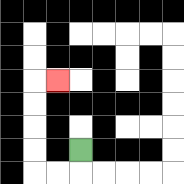{'start': '[3, 6]', 'end': '[2, 3]', 'path_directions': 'D,L,L,U,U,U,U,R', 'path_coordinates': '[[3, 6], [3, 7], [2, 7], [1, 7], [1, 6], [1, 5], [1, 4], [1, 3], [2, 3]]'}